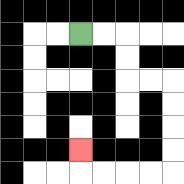{'start': '[3, 1]', 'end': '[3, 6]', 'path_directions': 'R,R,D,D,R,R,D,D,D,D,L,L,L,L,U', 'path_coordinates': '[[3, 1], [4, 1], [5, 1], [5, 2], [5, 3], [6, 3], [7, 3], [7, 4], [7, 5], [7, 6], [7, 7], [6, 7], [5, 7], [4, 7], [3, 7], [3, 6]]'}